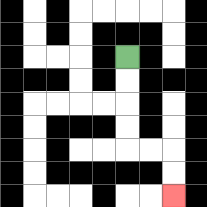{'start': '[5, 2]', 'end': '[7, 8]', 'path_directions': 'D,D,D,D,R,R,D,D', 'path_coordinates': '[[5, 2], [5, 3], [5, 4], [5, 5], [5, 6], [6, 6], [7, 6], [7, 7], [7, 8]]'}